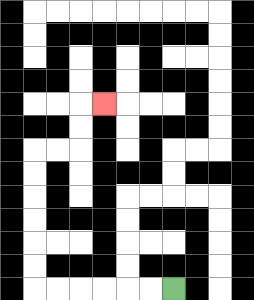{'start': '[7, 12]', 'end': '[4, 4]', 'path_directions': 'L,L,L,L,L,L,U,U,U,U,U,U,R,R,U,U,R', 'path_coordinates': '[[7, 12], [6, 12], [5, 12], [4, 12], [3, 12], [2, 12], [1, 12], [1, 11], [1, 10], [1, 9], [1, 8], [1, 7], [1, 6], [2, 6], [3, 6], [3, 5], [3, 4], [4, 4]]'}